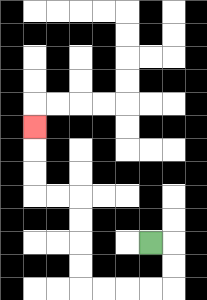{'start': '[6, 10]', 'end': '[1, 5]', 'path_directions': 'R,D,D,L,L,L,L,U,U,U,U,L,L,U,U,U', 'path_coordinates': '[[6, 10], [7, 10], [7, 11], [7, 12], [6, 12], [5, 12], [4, 12], [3, 12], [3, 11], [3, 10], [3, 9], [3, 8], [2, 8], [1, 8], [1, 7], [1, 6], [1, 5]]'}